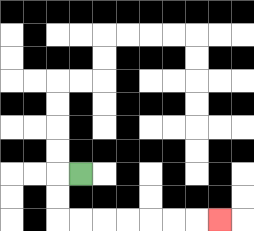{'start': '[3, 7]', 'end': '[9, 9]', 'path_directions': 'L,D,D,R,R,R,R,R,R,R', 'path_coordinates': '[[3, 7], [2, 7], [2, 8], [2, 9], [3, 9], [4, 9], [5, 9], [6, 9], [7, 9], [8, 9], [9, 9]]'}